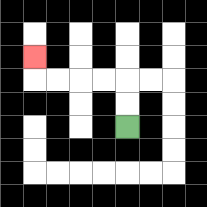{'start': '[5, 5]', 'end': '[1, 2]', 'path_directions': 'U,U,L,L,L,L,U', 'path_coordinates': '[[5, 5], [5, 4], [5, 3], [4, 3], [3, 3], [2, 3], [1, 3], [1, 2]]'}